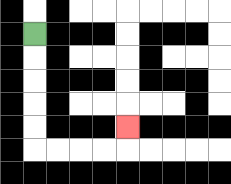{'start': '[1, 1]', 'end': '[5, 5]', 'path_directions': 'D,D,D,D,D,R,R,R,R,U', 'path_coordinates': '[[1, 1], [1, 2], [1, 3], [1, 4], [1, 5], [1, 6], [2, 6], [3, 6], [4, 6], [5, 6], [5, 5]]'}